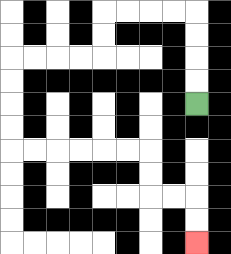{'start': '[8, 4]', 'end': '[8, 10]', 'path_directions': 'U,U,U,U,L,L,L,L,D,D,L,L,L,L,D,D,D,D,R,R,R,R,R,R,D,D,R,R,D,D', 'path_coordinates': '[[8, 4], [8, 3], [8, 2], [8, 1], [8, 0], [7, 0], [6, 0], [5, 0], [4, 0], [4, 1], [4, 2], [3, 2], [2, 2], [1, 2], [0, 2], [0, 3], [0, 4], [0, 5], [0, 6], [1, 6], [2, 6], [3, 6], [4, 6], [5, 6], [6, 6], [6, 7], [6, 8], [7, 8], [8, 8], [8, 9], [8, 10]]'}